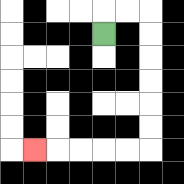{'start': '[4, 1]', 'end': '[1, 6]', 'path_directions': 'U,R,R,D,D,D,D,D,D,L,L,L,L,L', 'path_coordinates': '[[4, 1], [4, 0], [5, 0], [6, 0], [6, 1], [6, 2], [6, 3], [6, 4], [6, 5], [6, 6], [5, 6], [4, 6], [3, 6], [2, 6], [1, 6]]'}